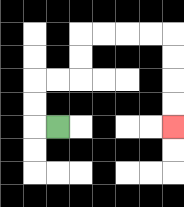{'start': '[2, 5]', 'end': '[7, 5]', 'path_directions': 'L,U,U,R,R,U,U,R,R,R,R,D,D,D,D', 'path_coordinates': '[[2, 5], [1, 5], [1, 4], [1, 3], [2, 3], [3, 3], [3, 2], [3, 1], [4, 1], [5, 1], [6, 1], [7, 1], [7, 2], [7, 3], [7, 4], [7, 5]]'}